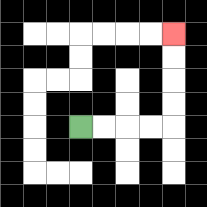{'start': '[3, 5]', 'end': '[7, 1]', 'path_directions': 'R,R,R,R,U,U,U,U', 'path_coordinates': '[[3, 5], [4, 5], [5, 5], [6, 5], [7, 5], [7, 4], [7, 3], [7, 2], [7, 1]]'}